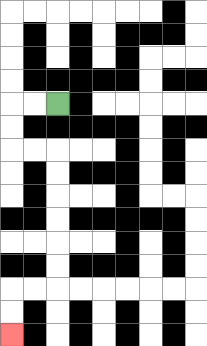{'start': '[2, 4]', 'end': '[0, 14]', 'path_directions': 'L,L,D,D,R,R,D,D,D,D,D,D,L,L,D,D', 'path_coordinates': '[[2, 4], [1, 4], [0, 4], [0, 5], [0, 6], [1, 6], [2, 6], [2, 7], [2, 8], [2, 9], [2, 10], [2, 11], [2, 12], [1, 12], [0, 12], [0, 13], [0, 14]]'}